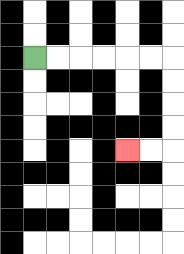{'start': '[1, 2]', 'end': '[5, 6]', 'path_directions': 'R,R,R,R,R,R,D,D,D,D,L,L', 'path_coordinates': '[[1, 2], [2, 2], [3, 2], [4, 2], [5, 2], [6, 2], [7, 2], [7, 3], [7, 4], [7, 5], [7, 6], [6, 6], [5, 6]]'}